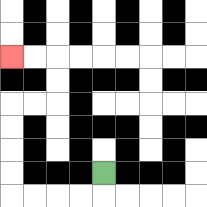{'start': '[4, 7]', 'end': '[0, 2]', 'path_directions': 'D,L,L,L,L,U,U,U,U,R,R,U,U,L,L', 'path_coordinates': '[[4, 7], [4, 8], [3, 8], [2, 8], [1, 8], [0, 8], [0, 7], [0, 6], [0, 5], [0, 4], [1, 4], [2, 4], [2, 3], [2, 2], [1, 2], [0, 2]]'}